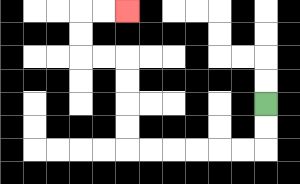{'start': '[11, 4]', 'end': '[5, 0]', 'path_directions': 'D,D,L,L,L,L,L,L,U,U,U,U,L,L,U,U,R,R', 'path_coordinates': '[[11, 4], [11, 5], [11, 6], [10, 6], [9, 6], [8, 6], [7, 6], [6, 6], [5, 6], [5, 5], [5, 4], [5, 3], [5, 2], [4, 2], [3, 2], [3, 1], [3, 0], [4, 0], [5, 0]]'}